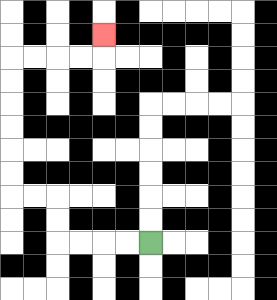{'start': '[6, 10]', 'end': '[4, 1]', 'path_directions': 'L,L,L,L,U,U,L,L,U,U,U,U,U,U,R,R,R,R,U', 'path_coordinates': '[[6, 10], [5, 10], [4, 10], [3, 10], [2, 10], [2, 9], [2, 8], [1, 8], [0, 8], [0, 7], [0, 6], [0, 5], [0, 4], [0, 3], [0, 2], [1, 2], [2, 2], [3, 2], [4, 2], [4, 1]]'}